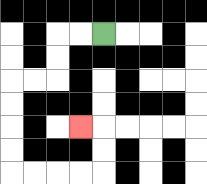{'start': '[4, 1]', 'end': '[3, 5]', 'path_directions': 'L,L,D,D,L,L,D,D,D,D,R,R,R,R,U,U,L', 'path_coordinates': '[[4, 1], [3, 1], [2, 1], [2, 2], [2, 3], [1, 3], [0, 3], [0, 4], [0, 5], [0, 6], [0, 7], [1, 7], [2, 7], [3, 7], [4, 7], [4, 6], [4, 5], [3, 5]]'}